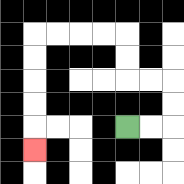{'start': '[5, 5]', 'end': '[1, 6]', 'path_directions': 'R,R,U,U,L,L,U,U,L,L,L,L,D,D,D,D,D', 'path_coordinates': '[[5, 5], [6, 5], [7, 5], [7, 4], [7, 3], [6, 3], [5, 3], [5, 2], [5, 1], [4, 1], [3, 1], [2, 1], [1, 1], [1, 2], [1, 3], [1, 4], [1, 5], [1, 6]]'}